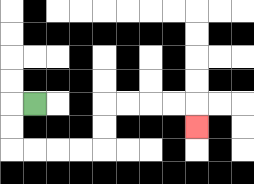{'start': '[1, 4]', 'end': '[8, 5]', 'path_directions': 'L,D,D,R,R,R,R,U,U,R,R,R,R,D', 'path_coordinates': '[[1, 4], [0, 4], [0, 5], [0, 6], [1, 6], [2, 6], [3, 6], [4, 6], [4, 5], [4, 4], [5, 4], [6, 4], [7, 4], [8, 4], [8, 5]]'}